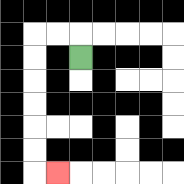{'start': '[3, 2]', 'end': '[2, 7]', 'path_directions': 'U,L,L,D,D,D,D,D,D,R', 'path_coordinates': '[[3, 2], [3, 1], [2, 1], [1, 1], [1, 2], [1, 3], [1, 4], [1, 5], [1, 6], [1, 7], [2, 7]]'}